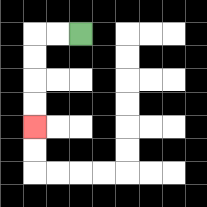{'start': '[3, 1]', 'end': '[1, 5]', 'path_directions': 'L,L,D,D,D,D', 'path_coordinates': '[[3, 1], [2, 1], [1, 1], [1, 2], [1, 3], [1, 4], [1, 5]]'}